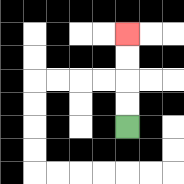{'start': '[5, 5]', 'end': '[5, 1]', 'path_directions': 'U,U,U,U', 'path_coordinates': '[[5, 5], [5, 4], [5, 3], [5, 2], [5, 1]]'}